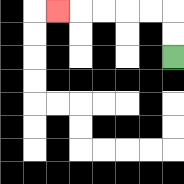{'start': '[7, 2]', 'end': '[2, 0]', 'path_directions': 'U,U,L,L,L,L,L', 'path_coordinates': '[[7, 2], [7, 1], [7, 0], [6, 0], [5, 0], [4, 0], [3, 0], [2, 0]]'}